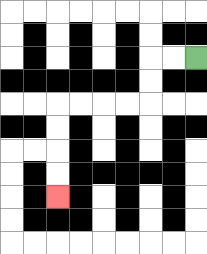{'start': '[8, 2]', 'end': '[2, 8]', 'path_directions': 'L,L,D,D,L,L,L,L,D,D,D,D', 'path_coordinates': '[[8, 2], [7, 2], [6, 2], [6, 3], [6, 4], [5, 4], [4, 4], [3, 4], [2, 4], [2, 5], [2, 6], [2, 7], [2, 8]]'}